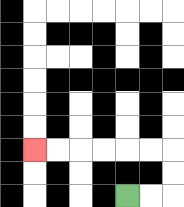{'start': '[5, 8]', 'end': '[1, 6]', 'path_directions': 'R,R,U,U,L,L,L,L,L,L', 'path_coordinates': '[[5, 8], [6, 8], [7, 8], [7, 7], [7, 6], [6, 6], [5, 6], [4, 6], [3, 6], [2, 6], [1, 6]]'}